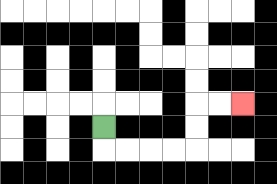{'start': '[4, 5]', 'end': '[10, 4]', 'path_directions': 'D,R,R,R,R,U,U,R,R', 'path_coordinates': '[[4, 5], [4, 6], [5, 6], [6, 6], [7, 6], [8, 6], [8, 5], [8, 4], [9, 4], [10, 4]]'}